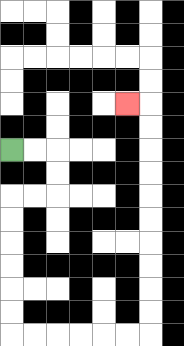{'start': '[0, 6]', 'end': '[5, 4]', 'path_directions': 'R,R,D,D,L,L,D,D,D,D,D,D,R,R,R,R,R,R,U,U,U,U,U,U,U,U,U,U,L', 'path_coordinates': '[[0, 6], [1, 6], [2, 6], [2, 7], [2, 8], [1, 8], [0, 8], [0, 9], [0, 10], [0, 11], [0, 12], [0, 13], [0, 14], [1, 14], [2, 14], [3, 14], [4, 14], [5, 14], [6, 14], [6, 13], [6, 12], [6, 11], [6, 10], [6, 9], [6, 8], [6, 7], [6, 6], [6, 5], [6, 4], [5, 4]]'}